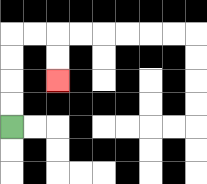{'start': '[0, 5]', 'end': '[2, 3]', 'path_directions': 'U,U,U,U,R,R,D,D', 'path_coordinates': '[[0, 5], [0, 4], [0, 3], [0, 2], [0, 1], [1, 1], [2, 1], [2, 2], [2, 3]]'}